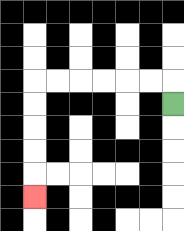{'start': '[7, 4]', 'end': '[1, 8]', 'path_directions': 'U,L,L,L,L,L,L,D,D,D,D,D', 'path_coordinates': '[[7, 4], [7, 3], [6, 3], [5, 3], [4, 3], [3, 3], [2, 3], [1, 3], [1, 4], [1, 5], [1, 6], [1, 7], [1, 8]]'}